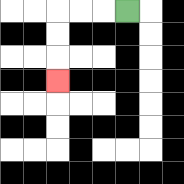{'start': '[5, 0]', 'end': '[2, 3]', 'path_directions': 'L,L,L,D,D,D', 'path_coordinates': '[[5, 0], [4, 0], [3, 0], [2, 0], [2, 1], [2, 2], [2, 3]]'}